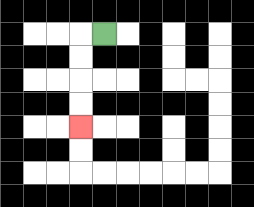{'start': '[4, 1]', 'end': '[3, 5]', 'path_directions': 'L,D,D,D,D', 'path_coordinates': '[[4, 1], [3, 1], [3, 2], [3, 3], [3, 4], [3, 5]]'}